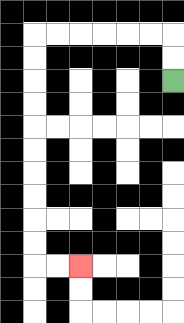{'start': '[7, 3]', 'end': '[3, 11]', 'path_directions': 'U,U,L,L,L,L,L,L,D,D,D,D,D,D,D,D,D,D,R,R', 'path_coordinates': '[[7, 3], [7, 2], [7, 1], [6, 1], [5, 1], [4, 1], [3, 1], [2, 1], [1, 1], [1, 2], [1, 3], [1, 4], [1, 5], [1, 6], [1, 7], [1, 8], [1, 9], [1, 10], [1, 11], [2, 11], [3, 11]]'}